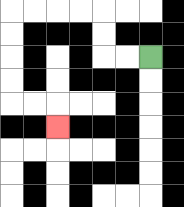{'start': '[6, 2]', 'end': '[2, 5]', 'path_directions': 'L,L,U,U,L,L,L,L,D,D,D,D,R,R,D', 'path_coordinates': '[[6, 2], [5, 2], [4, 2], [4, 1], [4, 0], [3, 0], [2, 0], [1, 0], [0, 0], [0, 1], [0, 2], [0, 3], [0, 4], [1, 4], [2, 4], [2, 5]]'}